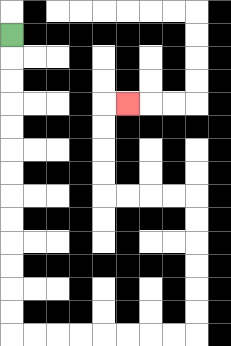{'start': '[0, 1]', 'end': '[5, 4]', 'path_directions': 'D,D,D,D,D,D,D,D,D,D,D,D,D,R,R,R,R,R,R,R,R,U,U,U,U,U,U,L,L,L,L,U,U,U,U,R', 'path_coordinates': '[[0, 1], [0, 2], [0, 3], [0, 4], [0, 5], [0, 6], [0, 7], [0, 8], [0, 9], [0, 10], [0, 11], [0, 12], [0, 13], [0, 14], [1, 14], [2, 14], [3, 14], [4, 14], [5, 14], [6, 14], [7, 14], [8, 14], [8, 13], [8, 12], [8, 11], [8, 10], [8, 9], [8, 8], [7, 8], [6, 8], [5, 8], [4, 8], [4, 7], [4, 6], [4, 5], [4, 4], [5, 4]]'}